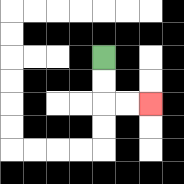{'start': '[4, 2]', 'end': '[6, 4]', 'path_directions': 'D,D,R,R', 'path_coordinates': '[[4, 2], [4, 3], [4, 4], [5, 4], [6, 4]]'}